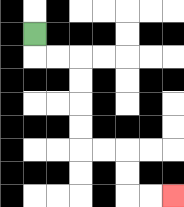{'start': '[1, 1]', 'end': '[7, 8]', 'path_directions': 'D,R,R,D,D,D,D,R,R,D,D,R,R', 'path_coordinates': '[[1, 1], [1, 2], [2, 2], [3, 2], [3, 3], [3, 4], [3, 5], [3, 6], [4, 6], [5, 6], [5, 7], [5, 8], [6, 8], [7, 8]]'}